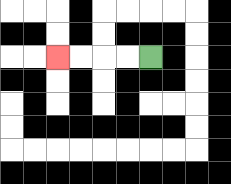{'start': '[6, 2]', 'end': '[2, 2]', 'path_directions': 'L,L,L,L', 'path_coordinates': '[[6, 2], [5, 2], [4, 2], [3, 2], [2, 2]]'}